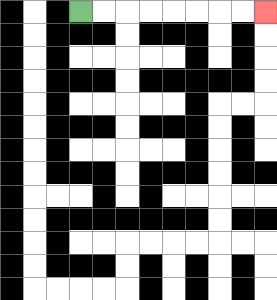{'start': '[3, 0]', 'end': '[11, 0]', 'path_directions': 'R,R,R,R,R,R,R,R', 'path_coordinates': '[[3, 0], [4, 0], [5, 0], [6, 0], [7, 0], [8, 0], [9, 0], [10, 0], [11, 0]]'}